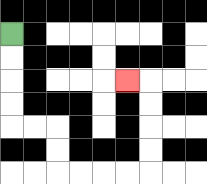{'start': '[0, 1]', 'end': '[5, 3]', 'path_directions': 'D,D,D,D,R,R,D,D,R,R,R,R,U,U,U,U,L', 'path_coordinates': '[[0, 1], [0, 2], [0, 3], [0, 4], [0, 5], [1, 5], [2, 5], [2, 6], [2, 7], [3, 7], [4, 7], [5, 7], [6, 7], [6, 6], [6, 5], [6, 4], [6, 3], [5, 3]]'}